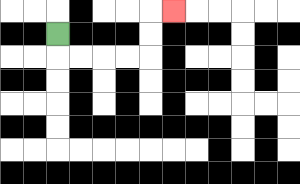{'start': '[2, 1]', 'end': '[7, 0]', 'path_directions': 'D,R,R,R,R,U,U,R', 'path_coordinates': '[[2, 1], [2, 2], [3, 2], [4, 2], [5, 2], [6, 2], [6, 1], [6, 0], [7, 0]]'}